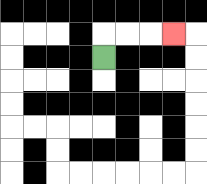{'start': '[4, 2]', 'end': '[7, 1]', 'path_directions': 'U,R,R,R', 'path_coordinates': '[[4, 2], [4, 1], [5, 1], [6, 1], [7, 1]]'}